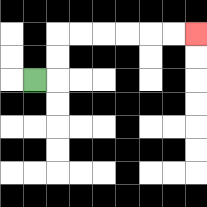{'start': '[1, 3]', 'end': '[8, 1]', 'path_directions': 'R,U,U,R,R,R,R,R,R', 'path_coordinates': '[[1, 3], [2, 3], [2, 2], [2, 1], [3, 1], [4, 1], [5, 1], [6, 1], [7, 1], [8, 1]]'}